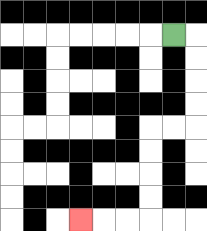{'start': '[7, 1]', 'end': '[3, 9]', 'path_directions': 'R,D,D,D,D,L,L,D,D,D,D,L,L,L', 'path_coordinates': '[[7, 1], [8, 1], [8, 2], [8, 3], [8, 4], [8, 5], [7, 5], [6, 5], [6, 6], [6, 7], [6, 8], [6, 9], [5, 9], [4, 9], [3, 9]]'}